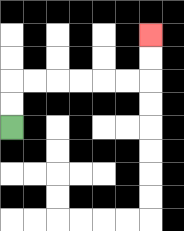{'start': '[0, 5]', 'end': '[6, 1]', 'path_directions': 'U,U,R,R,R,R,R,R,U,U', 'path_coordinates': '[[0, 5], [0, 4], [0, 3], [1, 3], [2, 3], [3, 3], [4, 3], [5, 3], [6, 3], [6, 2], [6, 1]]'}